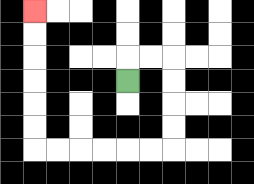{'start': '[5, 3]', 'end': '[1, 0]', 'path_directions': 'U,R,R,D,D,D,D,L,L,L,L,L,L,U,U,U,U,U,U', 'path_coordinates': '[[5, 3], [5, 2], [6, 2], [7, 2], [7, 3], [7, 4], [7, 5], [7, 6], [6, 6], [5, 6], [4, 6], [3, 6], [2, 6], [1, 6], [1, 5], [1, 4], [1, 3], [1, 2], [1, 1], [1, 0]]'}